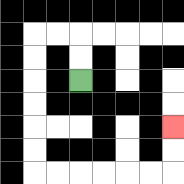{'start': '[3, 3]', 'end': '[7, 5]', 'path_directions': 'U,U,L,L,D,D,D,D,D,D,R,R,R,R,R,R,U,U', 'path_coordinates': '[[3, 3], [3, 2], [3, 1], [2, 1], [1, 1], [1, 2], [1, 3], [1, 4], [1, 5], [1, 6], [1, 7], [2, 7], [3, 7], [4, 7], [5, 7], [6, 7], [7, 7], [7, 6], [7, 5]]'}